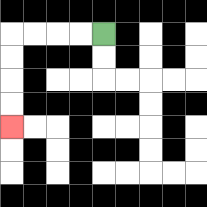{'start': '[4, 1]', 'end': '[0, 5]', 'path_directions': 'L,L,L,L,D,D,D,D', 'path_coordinates': '[[4, 1], [3, 1], [2, 1], [1, 1], [0, 1], [0, 2], [0, 3], [0, 4], [0, 5]]'}